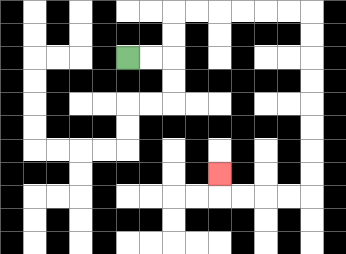{'start': '[5, 2]', 'end': '[9, 7]', 'path_directions': 'R,R,U,U,R,R,R,R,R,R,D,D,D,D,D,D,D,D,L,L,L,L,U', 'path_coordinates': '[[5, 2], [6, 2], [7, 2], [7, 1], [7, 0], [8, 0], [9, 0], [10, 0], [11, 0], [12, 0], [13, 0], [13, 1], [13, 2], [13, 3], [13, 4], [13, 5], [13, 6], [13, 7], [13, 8], [12, 8], [11, 8], [10, 8], [9, 8], [9, 7]]'}